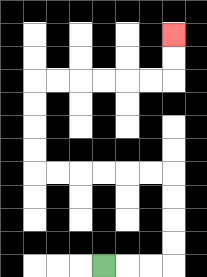{'start': '[4, 11]', 'end': '[7, 1]', 'path_directions': 'R,R,R,U,U,U,U,L,L,L,L,L,L,U,U,U,U,R,R,R,R,R,R,U,U', 'path_coordinates': '[[4, 11], [5, 11], [6, 11], [7, 11], [7, 10], [7, 9], [7, 8], [7, 7], [6, 7], [5, 7], [4, 7], [3, 7], [2, 7], [1, 7], [1, 6], [1, 5], [1, 4], [1, 3], [2, 3], [3, 3], [4, 3], [5, 3], [6, 3], [7, 3], [7, 2], [7, 1]]'}